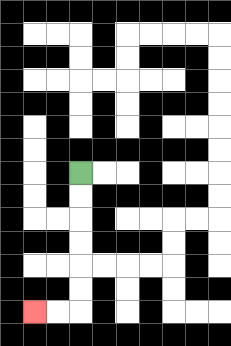{'start': '[3, 7]', 'end': '[1, 13]', 'path_directions': 'D,D,D,D,D,D,L,L', 'path_coordinates': '[[3, 7], [3, 8], [3, 9], [3, 10], [3, 11], [3, 12], [3, 13], [2, 13], [1, 13]]'}